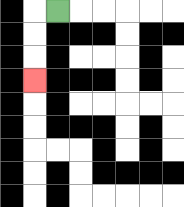{'start': '[2, 0]', 'end': '[1, 3]', 'path_directions': 'L,D,D,D', 'path_coordinates': '[[2, 0], [1, 0], [1, 1], [1, 2], [1, 3]]'}